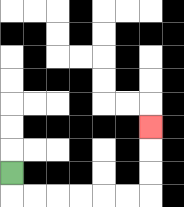{'start': '[0, 7]', 'end': '[6, 5]', 'path_directions': 'D,R,R,R,R,R,R,U,U,U', 'path_coordinates': '[[0, 7], [0, 8], [1, 8], [2, 8], [3, 8], [4, 8], [5, 8], [6, 8], [6, 7], [6, 6], [6, 5]]'}